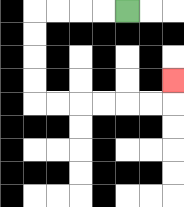{'start': '[5, 0]', 'end': '[7, 3]', 'path_directions': 'L,L,L,L,D,D,D,D,R,R,R,R,R,R,U', 'path_coordinates': '[[5, 0], [4, 0], [3, 0], [2, 0], [1, 0], [1, 1], [1, 2], [1, 3], [1, 4], [2, 4], [3, 4], [4, 4], [5, 4], [6, 4], [7, 4], [7, 3]]'}